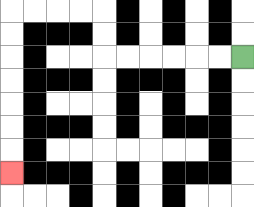{'start': '[10, 2]', 'end': '[0, 7]', 'path_directions': 'L,L,L,L,L,L,U,U,L,L,L,L,D,D,D,D,D,D,D', 'path_coordinates': '[[10, 2], [9, 2], [8, 2], [7, 2], [6, 2], [5, 2], [4, 2], [4, 1], [4, 0], [3, 0], [2, 0], [1, 0], [0, 0], [0, 1], [0, 2], [0, 3], [0, 4], [0, 5], [0, 6], [0, 7]]'}